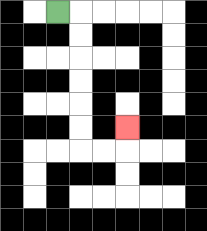{'start': '[2, 0]', 'end': '[5, 5]', 'path_directions': 'R,D,D,D,D,D,D,R,R,U', 'path_coordinates': '[[2, 0], [3, 0], [3, 1], [3, 2], [3, 3], [3, 4], [3, 5], [3, 6], [4, 6], [5, 6], [5, 5]]'}